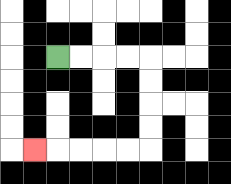{'start': '[2, 2]', 'end': '[1, 6]', 'path_directions': 'R,R,R,R,D,D,D,D,L,L,L,L,L', 'path_coordinates': '[[2, 2], [3, 2], [4, 2], [5, 2], [6, 2], [6, 3], [6, 4], [6, 5], [6, 6], [5, 6], [4, 6], [3, 6], [2, 6], [1, 6]]'}